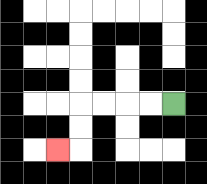{'start': '[7, 4]', 'end': '[2, 6]', 'path_directions': 'L,L,L,L,D,D,L', 'path_coordinates': '[[7, 4], [6, 4], [5, 4], [4, 4], [3, 4], [3, 5], [3, 6], [2, 6]]'}